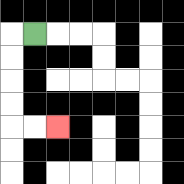{'start': '[1, 1]', 'end': '[2, 5]', 'path_directions': 'L,D,D,D,D,R,R', 'path_coordinates': '[[1, 1], [0, 1], [0, 2], [0, 3], [0, 4], [0, 5], [1, 5], [2, 5]]'}